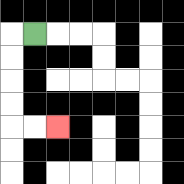{'start': '[1, 1]', 'end': '[2, 5]', 'path_directions': 'L,D,D,D,D,R,R', 'path_coordinates': '[[1, 1], [0, 1], [0, 2], [0, 3], [0, 4], [0, 5], [1, 5], [2, 5]]'}